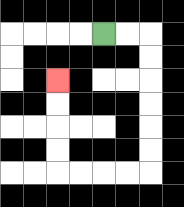{'start': '[4, 1]', 'end': '[2, 3]', 'path_directions': 'R,R,D,D,D,D,D,D,L,L,L,L,U,U,U,U', 'path_coordinates': '[[4, 1], [5, 1], [6, 1], [6, 2], [6, 3], [6, 4], [6, 5], [6, 6], [6, 7], [5, 7], [4, 7], [3, 7], [2, 7], [2, 6], [2, 5], [2, 4], [2, 3]]'}